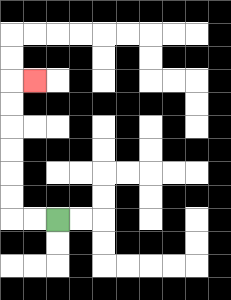{'start': '[2, 9]', 'end': '[1, 3]', 'path_directions': 'L,L,U,U,U,U,U,U,R', 'path_coordinates': '[[2, 9], [1, 9], [0, 9], [0, 8], [0, 7], [0, 6], [0, 5], [0, 4], [0, 3], [1, 3]]'}